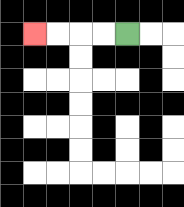{'start': '[5, 1]', 'end': '[1, 1]', 'path_directions': 'L,L,L,L', 'path_coordinates': '[[5, 1], [4, 1], [3, 1], [2, 1], [1, 1]]'}